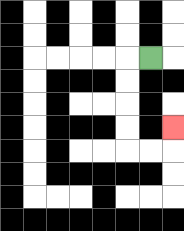{'start': '[6, 2]', 'end': '[7, 5]', 'path_directions': 'L,D,D,D,D,R,R,U', 'path_coordinates': '[[6, 2], [5, 2], [5, 3], [5, 4], [5, 5], [5, 6], [6, 6], [7, 6], [7, 5]]'}